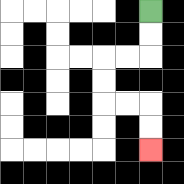{'start': '[6, 0]', 'end': '[6, 6]', 'path_directions': 'D,D,L,L,D,D,R,R,D,D', 'path_coordinates': '[[6, 0], [6, 1], [6, 2], [5, 2], [4, 2], [4, 3], [4, 4], [5, 4], [6, 4], [6, 5], [6, 6]]'}